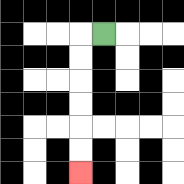{'start': '[4, 1]', 'end': '[3, 7]', 'path_directions': 'L,D,D,D,D,D,D', 'path_coordinates': '[[4, 1], [3, 1], [3, 2], [3, 3], [3, 4], [3, 5], [3, 6], [3, 7]]'}